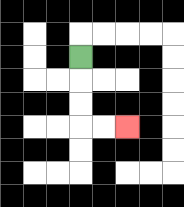{'start': '[3, 2]', 'end': '[5, 5]', 'path_directions': 'D,D,D,R,R', 'path_coordinates': '[[3, 2], [3, 3], [3, 4], [3, 5], [4, 5], [5, 5]]'}